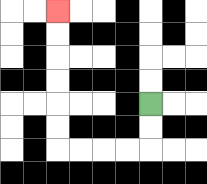{'start': '[6, 4]', 'end': '[2, 0]', 'path_directions': 'D,D,L,L,L,L,U,U,U,U,U,U', 'path_coordinates': '[[6, 4], [6, 5], [6, 6], [5, 6], [4, 6], [3, 6], [2, 6], [2, 5], [2, 4], [2, 3], [2, 2], [2, 1], [2, 0]]'}